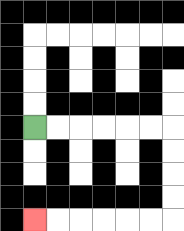{'start': '[1, 5]', 'end': '[1, 9]', 'path_directions': 'R,R,R,R,R,R,D,D,D,D,L,L,L,L,L,L', 'path_coordinates': '[[1, 5], [2, 5], [3, 5], [4, 5], [5, 5], [6, 5], [7, 5], [7, 6], [7, 7], [7, 8], [7, 9], [6, 9], [5, 9], [4, 9], [3, 9], [2, 9], [1, 9]]'}